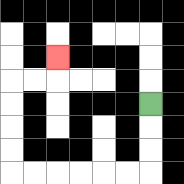{'start': '[6, 4]', 'end': '[2, 2]', 'path_directions': 'D,D,D,L,L,L,L,L,L,U,U,U,U,R,R,U', 'path_coordinates': '[[6, 4], [6, 5], [6, 6], [6, 7], [5, 7], [4, 7], [3, 7], [2, 7], [1, 7], [0, 7], [0, 6], [0, 5], [0, 4], [0, 3], [1, 3], [2, 3], [2, 2]]'}